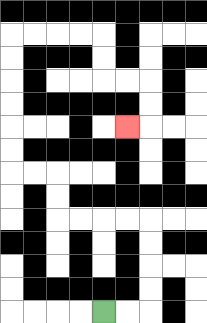{'start': '[4, 13]', 'end': '[5, 5]', 'path_directions': 'R,R,U,U,U,U,L,L,L,L,U,U,L,L,U,U,U,U,U,U,R,R,R,R,D,D,R,R,D,D,L', 'path_coordinates': '[[4, 13], [5, 13], [6, 13], [6, 12], [6, 11], [6, 10], [6, 9], [5, 9], [4, 9], [3, 9], [2, 9], [2, 8], [2, 7], [1, 7], [0, 7], [0, 6], [0, 5], [0, 4], [0, 3], [0, 2], [0, 1], [1, 1], [2, 1], [3, 1], [4, 1], [4, 2], [4, 3], [5, 3], [6, 3], [6, 4], [6, 5], [5, 5]]'}